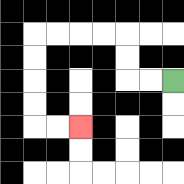{'start': '[7, 3]', 'end': '[3, 5]', 'path_directions': 'L,L,U,U,L,L,L,L,D,D,D,D,R,R', 'path_coordinates': '[[7, 3], [6, 3], [5, 3], [5, 2], [5, 1], [4, 1], [3, 1], [2, 1], [1, 1], [1, 2], [1, 3], [1, 4], [1, 5], [2, 5], [3, 5]]'}